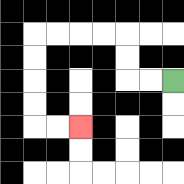{'start': '[7, 3]', 'end': '[3, 5]', 'path_directions': 'L,L,U,U,L,L,L,L,D,D,D,D,R,R', 'path_coordinates': '[[7, 3], [6, 3], [5, 3], [5, 2], [5, 1], [4, 1], [3, 1], [2, 1], [1, 1], [1, 2], [1, 3], [1, 4], [1, 5], [2, 5], [3, 5]]'}